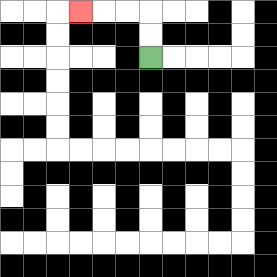{'start': '[6, 2]', 'end': '[3, 0]', 'path_directions': 'U,U,L,L,L', 'path_coordinates': '[[6, 2], [6, 1], [6, 0], [5, 0], [4, 0], [3, 0]]'}